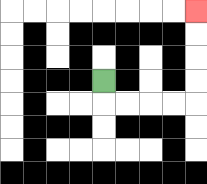{'start': '[4, 3]', 'end': '[8, 0]', 'path_directions': 'D,R,R,R,R,U,U,U,U', 'path_coordinates': '[[4, 3], [4, 4], [5, 4], [6, 4], [7, 4], [8, 4], [8, 3], [8, 2], [8, 1], [8, 0]]'}